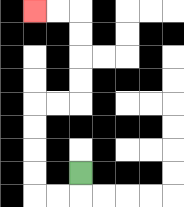{'start': '[3, 7]', 'end': '[1, 0]', 'path_directions': 'D,L,L,U,U,U,U,R,R,U,U,U,U,L,L', 'path_coordinates': '[[3, 7], [3, 8], [2, 8], [1, 8], [1, 7], [1, 6], [1, 5], [1, 4], [2, 4], [3, 4], [3, 3], [3, 2], [3, 1], [3, 0], [2, 0], [1, 0]]'}